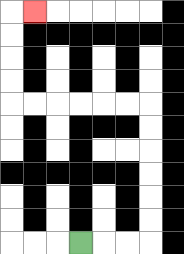{'start': '[3, 10]', 'end': '[1, 0]', 'path_directions': 'R,R,R,U,U,U,U,U,U,L,L,L,L,L,L,U,U,U,U,R', 'path_coordinates': '[[3, 10], [4, 10], [5, 10], [6, 10], [6, 9], [6, 8], [6, 7], [6, 6], [6, 5], [6, 4], [5, 4], [4, 4], [3, 4], [2, 4], [1, 4], [0, 4], [0, 3], [0, 2], [0, 1], [0, 0], [1, 0]]'}